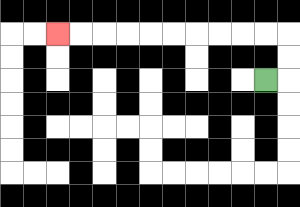{'start': '[11, 3]', 'end': '[2, 1]', 'path_directions': 'R,U,U,L,L,L,L,L,L,L,L,L,L', 'path_coordinates': '[[11, 3], [12, 3], [12, 2], [12, 1], [11, 1], [10, 1], [9, 1], [8, 1], [7, 1], [6, 1], [5, 1], [4, 1], [3, 1], [2, 1]]'}